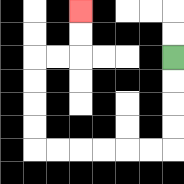{'start': '[7, 2]', 'end': '[3, 0]', 'path_directions': 'D,D,D,D,L,L,L,L,L,L,U,U,U,U,R,R,U,U', 'path_coordinates': '[[7, 2], [7, 3], [7, 4], [7, 5], [7, 6], [6, 6], [5, 6], [4, 6], [3, 6], [2, 6], [1, 6], [1, 5], [1, 4], [1, 3], [1, 2], [2, 2], [3, 2], [3, 1], [3, 0]]'}